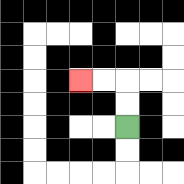{'start': '[5, 5]', 'end': '[3, 3]', 'path_directions': 'U,U,L,L', 'path_coordinates': '[[5, 5], [5, 4], [5, 3], [4, 3], [3, 3]]'}